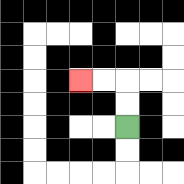{'start': '[5, 5]', 'end': '[3, 3]', 'path_directions': 'U,U,L,L', 'path_coordinates': '[[5, 5], [5, 4], [5, 3], [4, 3], [3, 3]]'}